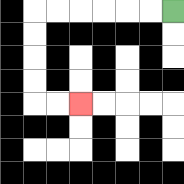{'start': '[7, 0]', 'end': '[3, 4]', 'path_directions': 'L,L,L,L,L,L,D,D,D,D,R,R', 'path_coordinates': '[[7, 0], [6, 0], [5, 0], [4, 0], [3, 0], [2, 0], [1, 0], [1, 1], [1, 2], [1, 3], [1, 4], [2, 4], [3, 4]]'}